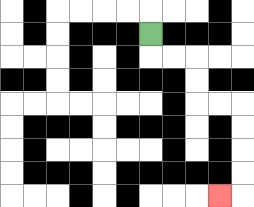{'start': '[6, 1]', 'end': '[9, 8]', 'path_directions': 'D,R,R,D,D,R,R,D,D,D,D,L', 'path_coordinates': '[[6, 1], [6, 2], [7, 2], [8, 2], [8, 3], [8, 4], [9, 4], [10, 4], [10, 5], [10, 6], [10, 7], [10, 8], [9, 8]]'}